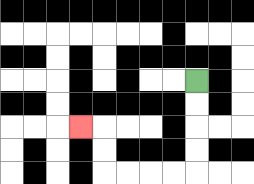{'start': '[8, 3]', 'end': '[3, 5]', 'path_directions': 'D,D,D,D,L,L,L,L,U,U,L', 'path_coordinates': '[[8, 3], [8, 4], [8, 5], [8, 6], [8, 7], [7, 7], [6, 7], [5, 7], [4, 7], [4, 6], [4, 5], [3, 5]]'}